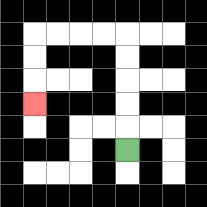{'start': '[5, 6]', 'end': '[1, 4]', 'path_directions': 'U,U,U,U,U,L,L,L,L,D,D,D', 'path_coordinates': '[[5, 6], [5, 5], [5, 4], [5, 3], [5, 2], [5, 1], [4, 1], [3, 1], [2, 1], [1, 1], [1, 2], [1, 3], [1, 4]]'}